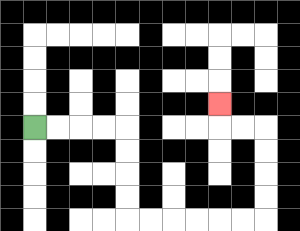{'start': '[1, 5]', 'end': '[9, 4]', 'path_directions': 'R,R,R,R,D,D,D,D,R,R,R,R,R,R,U,U,U,U,L,L,U', 'path_coordinates': '[[1, 5], [2, 5], [3, 5], [4, 5], [5, 5], [5, 6], [5, 7], [5, 8], [5, 9], [6, 9], [7, 9], [8, 9], [9, 9], [10, 9], [11, 9], [11, 8], [11, 7], [11, 6], [11, 5], [10, 5], [9, 5], [9, 4]]'}